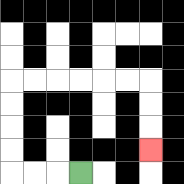{'start': '[3, 7]', 'end': '[6, 6]', 'path_directions': 'L,L,L,U,U,U,U,R,R,R,R,R,R,D,D,D', 'path_coordinates': '[[3, 7], [2, 7], [1, 7], [0, 7], [0, 6], [0, 5], [0, 4], [0, 3], [1, 3], [2, 3], [3, 3], [4, 3], [5, 3], [6, 3], [6, 4], [6, 5], [6, 6]]'}